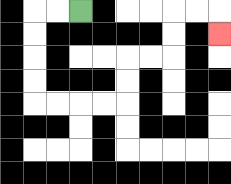{'start': '[3, 0]', 'end': '[9, 1]', 'path_directions': 'L,L,D,D,D,D,R,R,R,R,U,U,R,R,U,U,R,R,D', 'path_coordinates': '[[3, 0], [2, 0], [1, 0], [1, 1], [1, 2], [1, 3], [1, 4], [2, 4], [3, 4], [4, 4], [5, 4], [5, 3], [5, 2], [6, 2], [7, 2], [7, 1], [7, 0], [8, 0], [9, 0], [9, 1]]'}